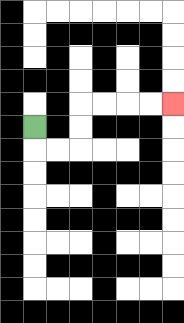{'start': '[1, 5]', 'end': '[7, 4]', 'path_directions': 'D,R,R,U,U,R,R,R,R', 'path_coordinates': '[[1, 5], [1, 6], [2, 6], [3, 6], [3, 5], [3, 4], [4, 4], [5, 4], [6, 4], [7, 4]]'}